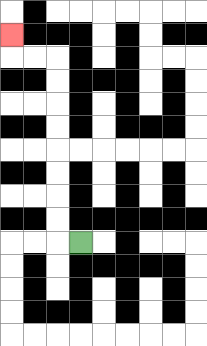{'start': '[3, 10]', 'end': '[0, 1]', 'path_directions': 'L,U,U,U,U,U,U,U,U,L,L,U', 'path_coordinates': '[[3, 10], [2, 10], [2, 9], [2, 8], [2, 7], [2, 6], [2, 5], [2, 4], [2, 3], [2, 2], [1, 2], [0, 2], [0, 1]]'}